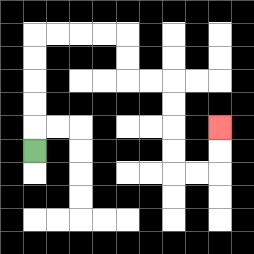{'start': '[1, 6]', 'end': '[9, 5]', 'path_directions': 'U,U,U,U,U,R,R,R,R,D,D,R,R,D,D,D,D,R,R,U,U', 'path_coordinates': '[[1, 6], [1, 5], [1, 4], [1, 3], [1, 2], [1, 1], [2, 1], [3, 1], [4, 1], [5, 1], [5, 2], [5, 3], [6, 3], [7, 3], [7, 4], [7, 5], [7, 6], [7, 7], [8, 7], [9, 7], [9, 6], [9, 5]]'}